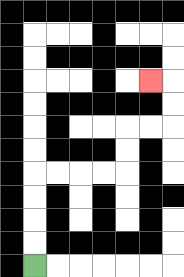{'start': '[1, 11]', 'end': '[6, 3]', 'path_directions': 'U,U,U,U,R,R,R,R,U,U,R,R,U,U,L', 'path_coordinates': '[[1, 11], [1, 10], [1, 9], [1, 8], [1, 7], [2, 7], [3, 7], [4, 7], [5, 7], [5, 6], [5, 5], [6, 5], [7, 5], [7, 4], [7, 3], [6, 3]]'}